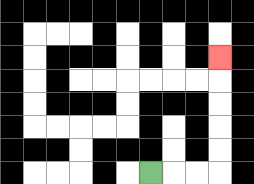{'start': '[6, 7]', 'end': '[9, 2]', 'path_directions': 'R,R,R,U,U,U,U,U', 'path_coordinates': '[[6, 7], [7, 7], [8, 7], [9, 7], [9, 6], [9, 5], [9, 4], [9, 3], [9, 2]]'}